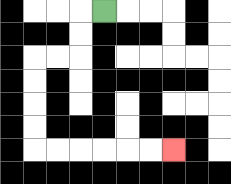{'start': '[4, 0]', 'end': '[7, 6]', 'path_directions': 'L,D,D,L,L,D,D,D,D,R,R,R,R,R,R', 'path_coordinates': '[[4, 0], [3, 0], [3, 1], [3, 2], [2, 2], [1, 2], [1, 3], [1, 4], [1, 5], [1, 6], [2, 6], [3, 6], [4, 6], [5, 6], [6, 6], [7, 6]]'}